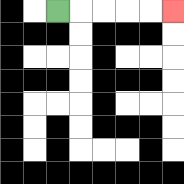{'start': '[2, 0]', 'end': '[7, 0]', 'path_directions': 'R,R,R,R,R', 'path_coordinates': '[[2, 0], [3, 0], [4, 0], [5, 0], [6, 0], [7, 0]]'}